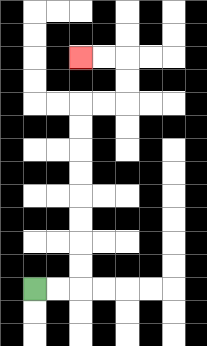{'start': '[1, 12]', 'end': '[3, 2]', 'path_directions': 'R,R,U,U,U,U,U,U,U,U,R,R,U,U,L,L', 'path_coordinates': '[[1, 12], [2, 12], [3, 12], [3, 11], [3, 10], [3, 9], [3, 8], [3, 7], [3, 6], [3, 5], [3, 4], [4, 4], [5, 4], [5, 3], [5, 2], [4, 2], [3, 2]]'}